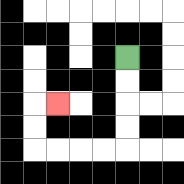{'start': '[5, 2]', 'end': '[2, 4]', 'path_directions': 'D,D,D,D,L,L,L,L,U,U,R', 'path_coordinates': '[[5, 2], [5, 3], [5, 4], [5, 5], [5, 6], [4, 6], [3, 6], [2, 6], [1, 6], [1, 5], [1, 4], [2, 4]]'}